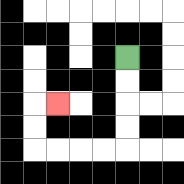{'start': '[5, 2]', 'end': '[2, 4]', 'path_directions': 'D,D,D,D,L,L,L,L,U,U,R', 'path_coordinates': '[[5, 2], [5, 3], [5, 4], [5, 5], [5, 6], [4, 6], [3, 6], [2, 6], [1, 6], [1, 5], [1, 4], [2, 4]]'}